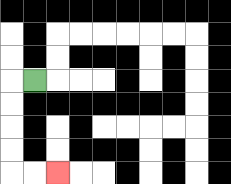{'start': '[1, 3]', 'end': '[2, 7]', 'path_directions': 'L,D,D,D,D,R,R', 'path_coordinates': '[[1, 3], [0, 3], [0, 4], [0, 5], [0, 6], [0, 7], [1, 7], [2, 7]]'}